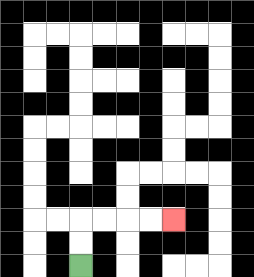{'start': '[3, 11]', 'end': '[7, 9]', 'path_directions': 'U,U,R,R,R,R', 'path_coordinates': '[[3, 11], [3, 10], [3, 9], [4, 9], [5, 9], [6, 9], [7, 9]]'}